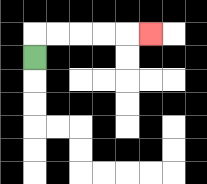{'start': '[1, 2]', 'end': '[6, 1]', 'path_directions': 'U,R,R,R,R,R', 'path_coordinates': '[[1, 2], [1, 1], [2, 1], [3, 1], [4, 1], [5, 1], [6, 1]]'}